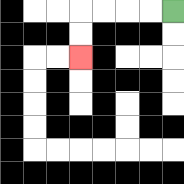{'start': '[7, 0]', 'end': '[3, 2]', 'path_directions': 'L,L,L,L,D,D', 'path_coordinates': '[[7, 0], [6, 0], [5, 0], [4, 0], [3, 0], [3, 1], [3, 2]]'}